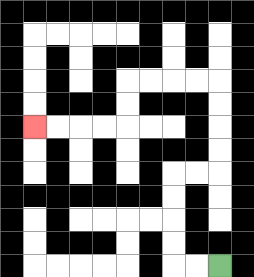{'start': '[9, 11]', 'end': '[1, 5]', 'path_directions': 'L,L,U,U,U,U,R,R,U,U,U,U,L,L,L,L,D,D,L,L,L,L', 'path_coordinates': '[[9, 11], [8, 11], [7, 11], [7, 10], [7, 9], [7, 8], [7, 7], [8, 7], [9, 7], [9, 6], [9, 5], [9, 4], [9, 3], [8, 3], [7, 3], [6, 3], [5, 3], [5, 4], [5, 5], [4, 5], [3, 5], [2, 5], [1, 5]]'}